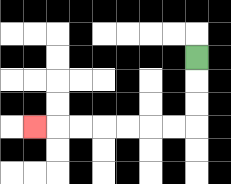{'start': '[8, 2]', 'end': '[1, 5]', 'path_directions': 'D,D,D,L,L,L,L,L,L,L', 'path_coordinates': '[[8, 2], [8, 3], [8, 4], [8, 5], [7, 5], [6, 5], [5, 5], [4, 5], [3, 5], [2, 5], [1, 5]]'}